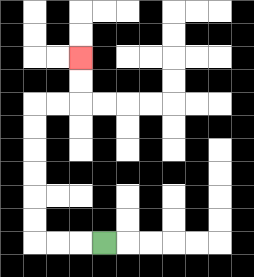{'start': '[4, 10]', 'end': '[3, 2]', 'path_directions': 'L,L,L,U,U,U,U,U,U,R,R,U,U', 'path_coordinates': '[[4, 10], [3, 10], [2, 10], [1, 10], [1, 9], [1, 8], [1, 7], [1, 6], [1, 5], [1, 4], [2, 4], [3, 4], [3, 3], [3, 2]]'}